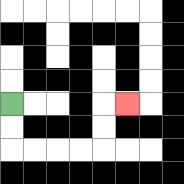{'start': '[0, 4]', 'end': '[5, 4]', 'path_directions': 'D,D,R,R,R,R,U,U,R', 'path_coordinates': '[[0, 4], [0, 5], [0, 6], [1, 6], [2, 6], [3, 6], [4, 6], [4, 5], [4, 4], [5, 4]]'}